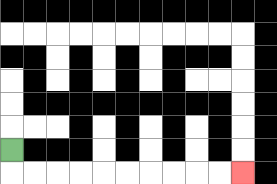{'start': '[0, 6]', 'end': '[10, 7]', 'path_directions': 'D,R,R,R,R,R,R,R,R,R,R', 'path_coordinates': '[[0, 6], [0, 7], [1, 7], [2, 7], [3, 7], [4, 7], [5, 7], [6, 7], [7, 7], [8, 7], [9, 7], [10, 7]]'}